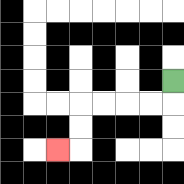{'start': '[7, 3]', 'end': '[2, 6]', 'path_directions': 'D,L,L,L,L,D,D,L', 'path_coordinates': '[[7, 3], [7, 4], [6, 4], [5, 4], [4, 4], [3, 4], [3, 5], [3, 6], [2, 6]]'}